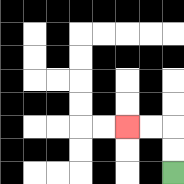{'start': '[7, 7]', 'end': '[5, 5]', 'path_directions': 'U,U,L,L', 'path_coordinates': '[[7, 7], [7, 6], [7, 5], [6, 5], [5, 5]]'}